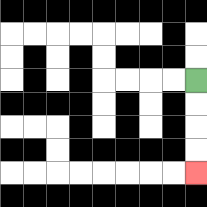{'start': '[8, 3]', 'end': '[8, 7]', 'path_directions': 'D,D,D,D', 'path_coordinates': '[[8, 3], [8, 4], [8, 5], [8, 6], [8, 7]]'}